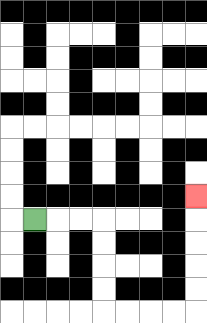{'start': '[1, 9]', 'end': '[8, 8]', 'path_directions': 'R,R,R,D,D,D,D,R,R,R,R,U,U,U,U,U', 'path_coordinates': '[[1, 9], [2, 9], [3, 9], [4, 9], [4, 10], [4, 11], [4, 12], [4, 13], [5, 13], [6, 13], [7, 13], [8, 13], [8, 12], [8, 11], [8, 10], [8, 9], [8, 8]]'}